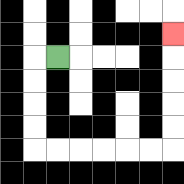{'start': '[2, 2]', 'end': '[7, 1]', 'path_directions': 'L,D,D,D,D,R,R,R,R,R,R,U,U,U,U,U', 'path_coordinates': '[[2, 2], [1, 2], [1, 3], [1, 4], [1, 5], [1, 6], [2, 6], [3, 6], [4, 6], [5, 6], [6, 6], [7, 6], [7, 5], [7, 4], [7, 3], [7, 2], [7, 1]]'}